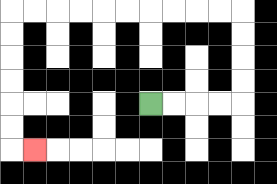{'start': '[6, 4]', 'end': '[1, 6]', 'path_directions': 'R,R,R,R,U,U,U,U,L,L,L,L,L,L,L,L,L,L,D,D,D,D,D,D,R', 'path_coordinates': '[[6, 4], [7, 4], [8, 4], [9, 4], [10, 4], [10, 3], [10, 2], [10, 1], [10, 0], [9, 0], [8, 0], [7, 0], [6, 0], [5, 0], [4, 0], [3, 0], [2, 0], [1, 0], [0, 0], [0, 1], [0, 2], [0, 3], [0, 4], [0, 5], [0, 6], [1, 6]]'}